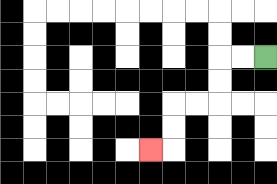{'start': '[11, 2]', 'end': '[6, 6]', 'path_directions': 'L,L,D,D,L,L,D,D,L', 'path_coordinates': '[[11, 2], [10, 2], [9, 2], [9, 3], [9, 4], [8, 4], [7, 4], [7, 5], [7, 6], [6, 6]]'}